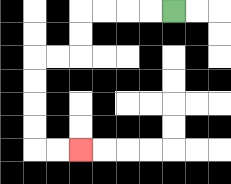{'start': '[7, 0]', 'end': '[3, 6]', 'path_directions': 'L,L,L,L,D,D,L,L,D,D,D,D,R,R', 'path_coordinates': '[[7, 0], [6, 0], [5, 0], [4, 0], [3, 0], [3, 1], [3, 2], [2, 2], [1, 2], [1, 3], [1, 4], [1, 5], [1, 6], [2, 6], [3, 6]]'}